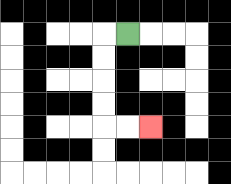{'start': '[5, 1]', 'end': '[6, 5]', 'path_directions': 'L,D,D,D,D,R,R', 'path_coordinates': '[[5, 1], [4, 1], [4, 2], [4, 3], [4, 4], [4, 5], [5, 5], [6, 5]]'}